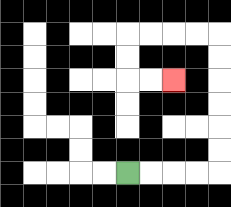{'start': '[5, 7]', 'end': '[7, 3]', 'path_directions': 'R,R,R,R,U,U,U,U,U,U,L,L,L,L,D,D,R,R', 'path_coordinates': '[[5, 7], [6, 7], [7, 7], [8, 7], [9, 7], [9, 6], [9, 5], [9, 4], [9, 3], [9, 2], [9, 1], [8, 1], [7, 1], [6, 1], [5, 1], [5, 2], [5, 3], [6, 3], [7, 3]]'}